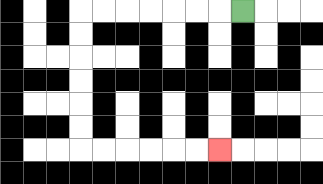{'start': '[10, 0]', 'end': '[9, 6]', 'path_directions': 'L,L,L,L,L,L,L,D,D,D,D,D,D,R,R,R,R,R,R', 'path_coordinates': '[[10, 0], [9, 0], [8, 0], [7, 0], [6, 0], [5, 0], [4, 0], [3, 0], [3, 1], [3, 2], [3, 3], [3, 4], [3, 5], [3, 6], [4, 6], [5, 6], [6, 6], [7, 6], [8, 6], [9, 6]]'}